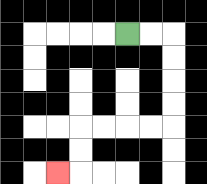{'start': '[5, 1]', 'end': '[2, 7]', 'path_directions': 'R,R,D,D,D,D,L,L,L,L,D,D,L', 'path_coordinates': '[[5, 1], [6, 1], [7, 1], [7, 2], [7, 3], [7, 4], [7, 5], [6, 5], [5, 5], [4, 5], [3, 5], [3, 6], [3, 7], [2, 7]]'}